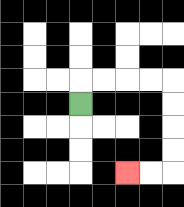{'start': '[3, 4]', 'end': '[5, 7]', 'path_directions': 'U,R,R,R,R,D,D,D,D,L,L', 'path_coordinates': '[[3, 4], [3, 3], [4, 3], [5, 3], [6, 3], [7, 3], [7, 4], [7, 5], [7, 6], [7, 7], [6, 7], [5, 7]]'}